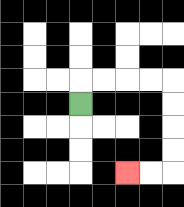{'start': '[3, 4]', 'end': '[5, 7]', 'path_directions': 'U,R,R,R,R,D,D,D,D,L,L', 'path_coordinates': '[[3, 4], [3, 3], [4, 3], [5, 3], [6, 3], [7, 3], [7, 4], [7, 5], [7, 6], [7, 7], [6, 7], [5, 7]]'}